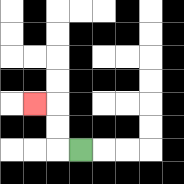{'start': '[3, 6]', 'end': '[1, 4]', 'path_directions': 'L,U,U,L', 'path_coordinates': '[[3, 6], [2, 6], [2, 5], [2, 4], [1, 4]]'}